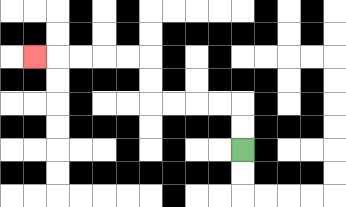{'start': '[10, 6]', 'end': '[1, 2]', 'path_directions': 'U,U,L,L,L,L,U,U,L,L,L,L,L', 'path_coordinates': '[[10, 6], [10, 5], [10, 4], [9, 4], [8, 4], [7, 4], [6, 4], [6, 3], [6, 2], [5, 2], [4, 2], [3, 2], [2, 2], [1, 2]]'}